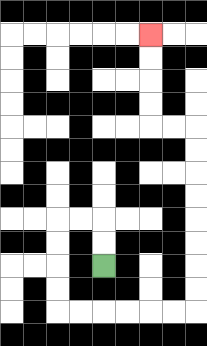{'start': '[4, 11]', 'end': '[6, 1]', 'path_directions': 'U,U,L,L,D,D,D,D,R,R,R,R,R,R,U,U,U,U,U,U,U,U,L,L,U,U,U,U', 'path_coordinates': '[[4, 11], [4, 10], [4, 9], [3, 9], [2, 9], [2, 10], [2, 11], [2, 12], [2, 13], [3, 13], [4, 13], [5, 13], [6, 13], [7, 13], [8, 13], [8, 12], [8, 11], [8, 10], [8, 9], [8, 8], [8, 7], [8, 6], [8, 5], [7, 5], [6, 5], [6, 4], [6, 3], [6, 2], [6, 1]]'}